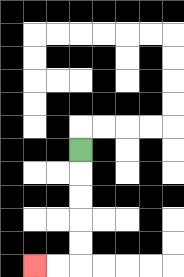{'start': '[3, 6]', 'end': '[1, 11]', 'path_directions': 'D,D,D,D,D,L,L', 'path_coordinates': '[[3, 6], [3, 7], [3, 8], [3, 9], [3, 10], [3, 11], [2, 11], [1, 11]]'}